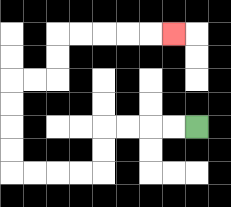{'start': '[8, 5]', 'end': '[7, 1]', 'path_directions': 'L,L,L,L,D,D,L,L,L,L,U,U,U,U,R,R,U,U,R,R,R,R,R', 'path_coordinates': '[[8, 5], [7, 5], [6, 5], [5, 5], [4, 5], [4, 6], [4, 7], [3, 7], [2, 7], [1, 7], [0, 7], [0, 6], [0, 5], [0, 4], [0, 3], [1, 3], [2, 3], [2, 2], [2, 1], [3, 1], [4, 1], [5, 1], [6, 1], [7, 1]]'}